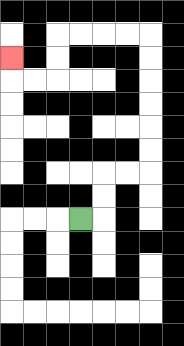{'start': '[3, 9]', 'end': '[0, 2]', 'path_directions': 'R,U,U,R,R,U,U,U,U,U,U,L,L,L,L,D,D,L,L,U', 'path_coordinates': '[[3, 9], [4, 9], [4, 8], [4, 7], [5, 7], [6, 7], [6, 6], [6, 5], [6, 4], [6, 3], [6, 2], [6, 1], [5, 1], [4, 1], [3, 1], [2, 1], [2, 2], [2, 3], [1, 3], [0, 3], [0, 2]]'}